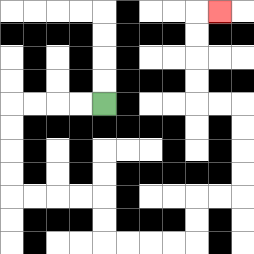{'start': '[4, 4]', 'end': '[9, 0]', 'path_directions': 'L,L,L,L,D,D,D,D,R,R,R,R,D,D,R,R,R,R,U,U,R,R,U,U,U,U,L,L,U,U,U,U,R', 'path_coordinates': '[[4, 4], [3, 4], [2, 4], [1, 4], [0, 4], [0, 5], [0, 6], [0, 7], [0, 8], [1, 8], [2, 8], [3, 8], [4, 8], [4, 9], [4, 10], [5, 10], [6, 10], [7, 10], [8, 10], [8, 9], [8, 8], [9, 8], [10, 8], [10, 7], [10, 6], [10, 5], [10, 4], [9, 4], [8, 4], [8, 3], [8, 2], [8, 1], [8, 0], [9, 0]]'}